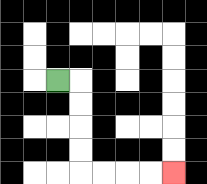{'start': '[2, 3]', 'end': '[7, 7]', 'path_directions': 'R,D,D,D,D,R,R,R,R', 'path_coordinates': '[[2, 3], [3, 3], [3, 4], [3, 5], [3, 6], [3, 7], [4, 7], [5, 7], [6, 7], [7, 7]]'}